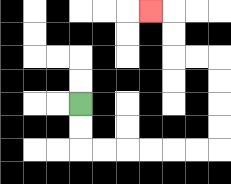{'start': '[3, 4]', 'end': '[6, 0]', 'path_directions': 'D,D,R,R,R,R,R,R,U,U,U,U,L,L,U,U,L', 'path_coordinates': '[[3, 4], [3, 5], [3, 6], [4, 6], [5, 6], [6, 6], [7, 6], [8, 6], [9, 6], [9, 5], [9, 4], [9, 3], [9, 2], [8, 2], [7, 2], [7, 1], [7, 0], [6, 0]]'}